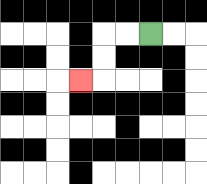{'start': '[6, 1]', 'end': '[3, 3]', 'path_directions': 'L,L,D,D,L', 'path_coordinates': '[[6, 1], [5, 1], [4, 1], [4, 2], [4, 3], [3, 3]]'}